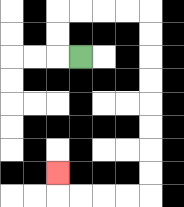{'start': '[3, 2]', 'end': '[2, 7]', 'path_directions': 'L,U,U,R,R,R,R,D,D,D,D,D,D,D,D,L,L,L,L,U', 'path_coordinates': '[[3, 2], [2, 2], [2, 1], [2, 0], [3, 0], [4, 0], [5, 0], [6, 0], [6, 1], [6, 2], [6, 3], [6, 4], [6, 5], [6, 6], [6, 7], [6, 8], [5, 8], [4, 8], [3, 8], [2, 8], [2, 7]]'}